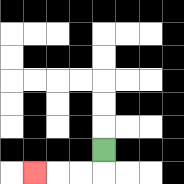{'start': '[4, 6]', 'end': '[1, 7]', 'path_directions': 'D,L,L,L', 'path_coordinates': '[[4, 6], [4, 7], [3, 7], [2, 7], [1, 7]]'}